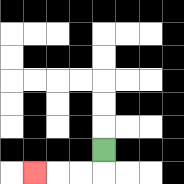{'start': '[4, 6]', 'end': '[1, 7]', 'path_directions': 'D,L,L,L', 'path_coordinates': '[[4, 6], [4, 7], [3, 7], [2, 7], [1, 7]]'}